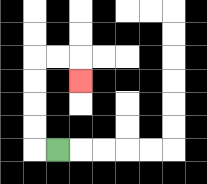{'start': '[2, 6]', 'end': '[3, 3]', 'path_directions': 'L,U,U,U,U,R,R,D', 'path_coordinates': '[[2, 6], [1, 6], [1, 5], [1, 4], [1, 3], [1, 2], [2, 2], [3, 2], [3, 3]]'}